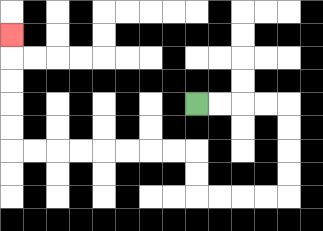{'start': '[8, 4]', 'end': '[0, 1]', 'path_directions': 'R,R,R,R,D,D,D,D,L,L,L,L,U,U,L,L,L,L,L,L,L,L,U,U,U,U,U', 'path_coordinates': '[[8, 4], [9, 4], [10, 4], [11, 4], [12, 4], [12, 5], [12, 6], [12, 7], [12, 8], [11, 8], [10, 8], [9, 8], [8, 8], [8, 7], [8, 6], [7, 6], [6, 6], [5, 6], [4, 6], [3, 6], [2, 6], [1, 6], [0, 6], [0, 5], [0, 4], [0, 3], [0, 2], [0, 1]]'}